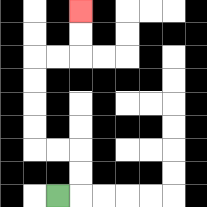{'start': '[2, 8]', 'end': '[3, 0]', 'path_directions': 'R,U,U,L,L,U,U,U,U,R,R,U,U', 'path_coordinates': '[[2, 8], [3, 8], [3, 7], [3, 6], [2, 6], [1, 6], [1, 5], [1, 4], [1, 3], [1, 2], [2, 2], [3, 2], [3, 1], [3, 0]]'}